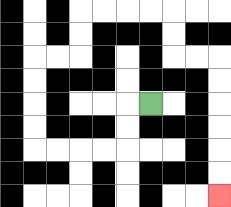{'start': '[6, 4]', 'end': '[9, 8]', 'path_directions': 'L,D,D,L,L,L,L,U,U,U,U,R,R,U,U,R,R,R,R,D,D,R,R,D,D,D,D,D,D', 'path_coordinates': '[[6, 4], [5, 4], [5, 5], [5, 6], [4, 6], [3, 6], [2, 6], [1, 6], [1, 5], [1, 4], [1, 3], [1, 2], [2, 2], [3, 2], [3, 1], [3, 0], [4, 0], [5, 0], [6, 0], [7, 0], [7, 1], [7, 2], [8, 2], [9, 2], [9, 3], [9, 4], [9, 5], [9, 6], [9, 7], [9, 8]]'}